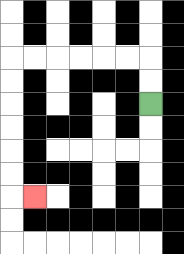{'start': '[6, 4]', 'end': '[1, 8]', 'path_directions': 'U,U,L,L,L,L,L,L,D,D,D,D,D,D,R', 'path_coordinates': '[[6, 4], [6, 3], [6, 2], [5, 2], [4, 2], [3, 2], [2, 2], [1, 2], [0, 2], [0, 3], [0, 4], [0, 5], [0, 6], [0, 7], [0, 8], [1, 8]]'}